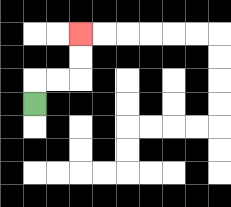{'start': '[1, 4]', 'end': '[3, 1]', 'path_directions': 'U,R,R,U,U', 'path_coordinates': '[[1, 4], [1, 3], [2, 3], [3, 3], [3, 2], [3, 1]]'}